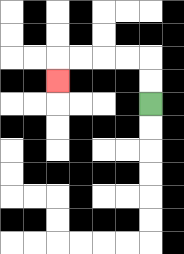{'start': '[6, 4]', 'end': '[2, 3]', 'path_directions': 'U,U,L,L,L,L,D', 'path_coordinates': '[[6, 4], [6, 3], [6, 2], [5, 2], [4, 2], [3, 2], [2, 2], [2, 3]]'}